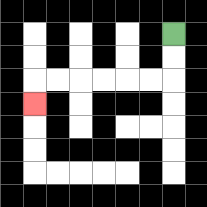{'start': '[7, 1]', 'end': '[1, 4]', 'path_directions': 'D,D,L,L,L,L,L,L,D', 'path_coordinates': '[[7, 1], [7, 2], [7, 3], [6, 3], [5, 3], [4, 3], [3, 3], [2, 3], [1, 3], [1, 4]]'}